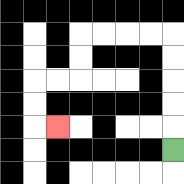{'start': '[7, 6]', 'end': '[2, 5]', 'path_directions': 'U,U,U,U,U,L,L,L,L,D,D,L,L,D,D,R', 'path_coordinates': '[[7, 6], [7, 5], [7, 4], [7, 3], [7, 2], [7, 1], [6, 1], [5, 1], [4, 1], [3, 1], [3, 2], [3, 3], [2, 3], [1, 3], [1, 4], [1, 5], [2, 5]]'}